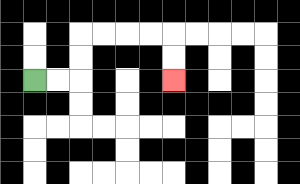{'start': '[1, 3]', 'end': '[7, 3]', 'path_directions': 'R,R,U,U,R,R,R,R,D,D', 'path_coordinates': '[[1, 3], [2, 3], [3, 3], [3, 2], [3, 1], [4, 1], [5, 1], [6, 1], [7, 1], [7, 2], [7, 3]]'}